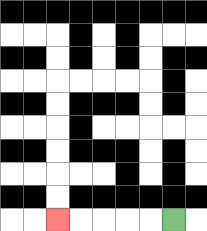{'start': '[7, 9]', 'end': '[2, 9]', 'path_directions': 'L,L,L,L,L', 'path_coordinates': '[[7, 9], [6, 9], [5, 9], [4, 9], [3, 9], [2, 9]]'}